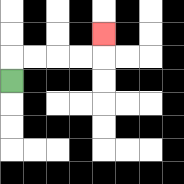{'start': '[0, 3]', 'end': '[4, 1]', 'path_directions': 'U,R,R,R,R,U', 'path_coordinates': '[[0, 3], [0, 2], [1, 2], [2, 2], [3, 2], [4, 2], [4, 1]]'}